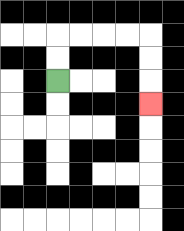{'start': '[2, 3]', 'end': '[6, 4]', 'path_directions': 'U,U,R,R,R,R,D,D,D', 'path_coordinates': '[[2, 3], [2, 2], [2, 1], [3, 1], [4, 1], [5, 1], [6, 1], [6, 2], [6, 3], [6, 4]]'}